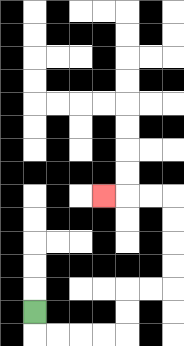{'start': '[1, 13]', 'end': '[4, 8]', 'path_directions': 'D,R,R,R,R,U,U,R,R,U,U,U,U,L,L,L', 'path_coordinates': '[[1, 13], [1, 14], [2, 14], [3, 14], [4, 14], [5, 14], [5, 13], [5, 12], [6, 12], [7, 12], [7, 11], [7, 10], [7, 9], [7, 8], [6, 8], [5, 8], [4, 8]]'}